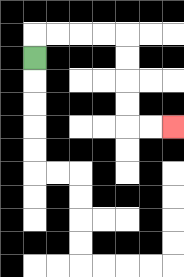{'start': '[1, 2]', 'end': '[7, 5]', 'path_directions': 'U,R,R,R,R,D,D,D,D,R,R', 'path_coordinates': '[[1, 2], [1, 1], [2, 1], [3, 1], [4, 1], [5, 1], [5, 2], [5, 3], [5, 4], [5, 5], [6, 5], [7, 5]]'}